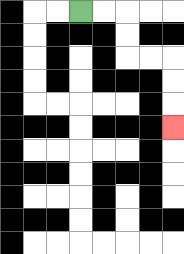{'start': '[3, 0]', 'end': '[7, 5]', 'path_directions': 'R,R,D,D,R,R,D,D,D', 'path_coordinates': '[[3, 0], [4, 0], [5, 0], [5, 1], [5, 2], [6, 2], [7, 2], [7, 3], [7, 4], [7, 5]]'}